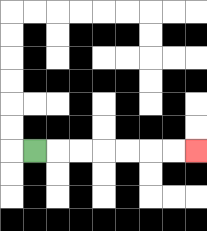{'start': '[1, 6]', 'end': '[8, 6]', 'path_directions': 'R,R,R,R,R,R,R', 'path_coordinates': '[[1, 6], [2, 6], [3, 6], [4, 6], [5, 6], [6, 6], [7, 6], [8, 6]]'}